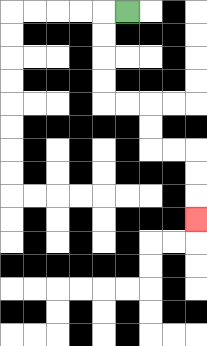{'start': '[5, 0]', 'end': '[8, 9]', 'path_directions': 'L,D,D,D,D,R,R,D,D,R,R,D,D,D', 'path_coordinates': '[[5, 0], [4, 0], [4, 1], [4, 2], [4, 3], [4, 4], [5, 4], [6, 4], [6, 5], [6, 6], [7, 6], [8, 6], [8, 7], [8, 8], [8, 9]]'}